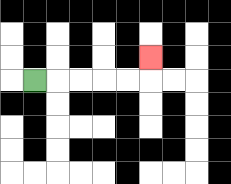{'start': '[1, 3]', 'end': '[6, 2]', 'path_directions': 'R,R,R,R,R,U', 'path_coordinates': '[[1, 3], [2, 3], [3, 3], [4, 3], [5, 3], [6, 3], [6, 2]]'}